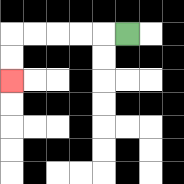{'start': '[5, 1]', 'end': '[0, 3]', 'path_directions': 'L,L,L,L,L,D,D', 'path_coordinates': '[[5, 1], [4, 1], [3, 1], [2, 1], [1, 1], [0, 1], [0, 2], [0, 3]]'}